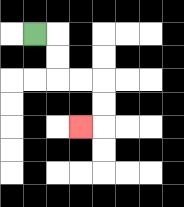{'start': '[1, 1]', 'end': '[3, 5]', 'path_directions': 'R,D,D,R,R,D,D,L', 'path_coordinates': '[[1, 1], [2, 1], [2, 2], [2, 3], [3, 3], [4, 3], [4, 4], [4, 5], [3, 5]]'}